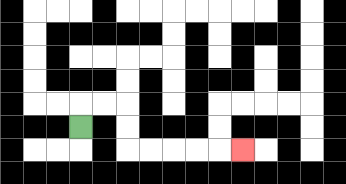{'start': '[3, 5]', 'end': '[10, 6]', 'path_directions': 'U,R,R,D,D,R,R,R,R,R', 'path_coordinates': '[[3, 5], [3, 4], [4, 4], [5, 4], [5, 5], [5, 6], [6, 6], [7, 6], [8, 6], [9, 6], [10, 6]]'}